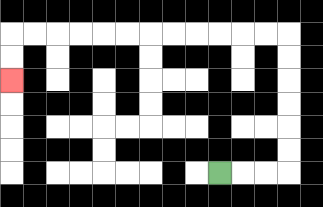{'start': '[9, 7]', 'end': '[0, 3]', 'path_directions': 'R,R,R,U,U,U,U,U,U,L,L,L,L,L,L,L,L,L,L,L,L,D,D', 'path_coordinates': '[[9, 7], [10, 7], [11, 7], [12, 7], [12, 6], [12, 5], [12, 4], [12, 3], [12, 2], [12, 1], [11, 1], [10, 1], [9, 1], [8, 1], [7, 1], [6, 1], [5, 1], [4, 1], [3, 1], [2, 1], [1, 1], [0, 1], [0, 2], [0, 3]]'}